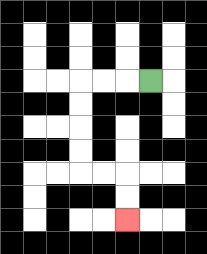{'start': '[6, 3]', 'end': '[5, 9]', 'path_directions': 'L,L,L,D,D,D,D,R,R,D,D', 'path_coordinates': '[[6, 3], [5, 3], [4, 3], [3, 3], [3, 4], [3, 5], [3, 6], [3, 7], [4, 7], [5, 7], [5, 8], [5, 9]]'}